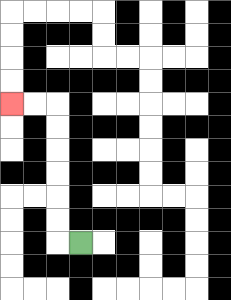{'start': '[3, 10]', 'end': '[0, 4]', 'path_directions': 'L,U,U,U,U,U,U,L,L', 'path_coordinates': '[[3, 10], [2, 10], [2, 9], [2, 8], [2, 7], [2, 6], [2, 5], [2, 4], [1, 4], [0, 4]]'}